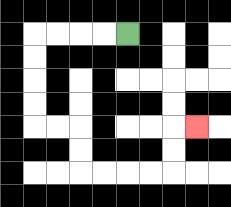{'start': '[5, 1]', 'end': '[8, 5]', 'path_directions': 'L,L,L,L,D,D,D,D,R,R,D,D,R,R,R,R,U,U,R', 'path_coordinates': '[[5, 1], [4, 1], [3, 1], [2, 1], [1, 1], [1, 2], [1, 3], [1, 4], [1, 5], [2, 5], [3, 5], [3, 6], [3, 7], [4, 7], [5, 7], [6, 7], [7, 7], [7, 6], [7, 5], [8, 5]]'}